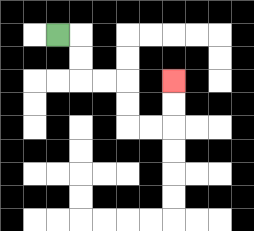{'start': '[2, 1]', 'end': '[7, 3]', 'path_directions': 'R,D,D,R,R,D,D,R,R,U,U', 'path_coordinates': '[[2, 1], [3, 1], [3, 2], [3, 3], [4, 3], [5, 3], [5, 4], [5, 5], [6, 5], [7, 5], [7, 4], [7, 3]]'}